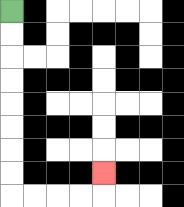{'start': '[0, 0]', 'end': '[4, 7]', 'path_directions': 'D,D,D,D,D,D,D,D,R,R,R,R,U', 'path_coordinates': '[[0, 0], [0, 1], [0, 2], [0, 3], [0, 4], [0, 5], [0, 6], [0, 7], [0, 8], [1, 8], [2, 8], [3, 8], [4, 8], [4, 7]]'}